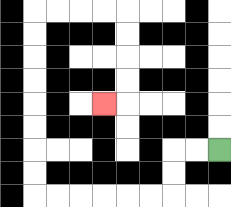{'start': '[9, 6]', 'end': '[4, 4]', 'path_directions': 'L,L,D,D,L,L,L,L,L,L,U,U,U,U,U,U,U,U,R,R,R,R,D,D,D,D,L', 'path_coordinates': '[[9, 6], [8, 6], [7, 6], [7, 7], [7, 8], [6, 8], [5, 8], [4, 8], [3, 8], [2, 8], [1, 8], [1, 7], [1, 6], [1, 5], [1, 4], [1, 3], [1, 2], [1, 1], [1, 0], [2, 0], [3, 0], [4, 0], [5, 0], [5, 1], [5, 2], [5, 3], [5, 4], [4, 4]]'}